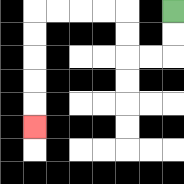{'start': '[7, 0]', 'end': '[1, 5]', 'path_directions': 'D,D,L,L,U,U,L,L,L,L,D,D,D,D,D', 'path_coordinates': '[[7, 0], [7, 1], [7, 2], [6, 2], [5, 2], [5, 1], [5, 0], [4, 0], [3, 0], [2, 0], [1, 0], [1, 1], [1, 2], [1, 3], [1, 4], [1, 5]]'}